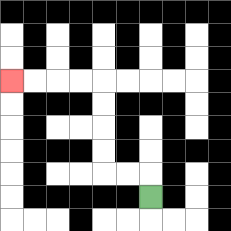{'start': '[6, 8]', 'end': '[0, 3]', 'path_directions': 'U,L,L,U,U,U,U,L,L,L,L', 'path_coordinates': '[[6, 8], [6, 7], [5, 7], [4, 7], [4, 6], [4, 5], [4, 4], [4, 3], [3, 3], [2, 3], [1, 3], [0, 3]]'}